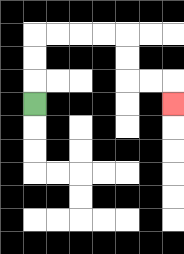{'start': '[1, 4]', 'end': '[7, 4]', 'path_directions': 'U,U,U,R,R,R,R,D,D,R,R,D', 'path_coordinates': '[[1, 4], [1, 3], [1, 2], [1, 1], [2, 1], [3, 1], [4, 1], [5, 1], [5, 2], [5, 3], [6, 3], [7, 3], [7, 4]]'}